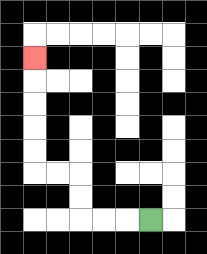{'start': '[6, 9]', 'end': '[1, 2]', 'path_directions': 'L,L,L,U,U,L,L,U,U,U,U,U', 'path_coordinates': '[[6, 9], [5, 9], [4, 9], [3, 9], [3, 8], [3, 7], [2, 7], [1, 7], [1, 6], [1, 5], [1, 4], [1, 3], [1, 2]]'}